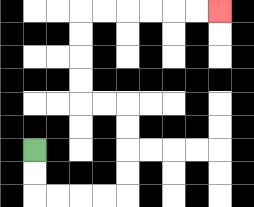{'start': '[1, 6]', 'end': '[9, 0]', 'path_directions': 'D,D,R,R,R,R,U,U,U,U,L,L,U,U,U,U,R,R,R,R,R,R', 'path_coordinates': '[[1, 6], [1, 7], [1, 8], [2, 8], [3, 8], [4, 8], [5, 8], [5, 7], [5, 6], [5, 5], [5, 4], [4, 4], [3, 4], [3, 3], [3, 2], [3, 1], [3, 0], [4, 0], [5, 0], [6, 0], [7, 0], [8, 0], [9, 0]]'}